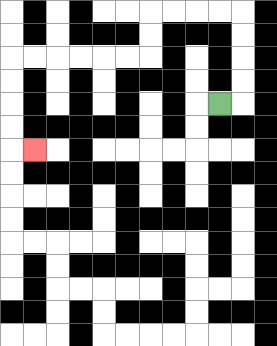{'start': '[9, 4]', 'end': '[1, 6]', 'path_directions': 'R,U,U,U,U,L,L,L,L,D,D,L,L,L,L,L,L,D,D,D,D,R', 'path_coordinates': '[[9, 4], [10, 4], [10, 3], [10, 2], [10, 1], [10, 0], [9, 0], [8, 0], [7, 0], [6, 0], [6, 1], [6, 2], [5, 2], [4, 2], [3, 2], [2, 2], [1, 2], [0, 2], [0, 3], [0, 4], [0, 5], [0, 6], [1, 6]]'}